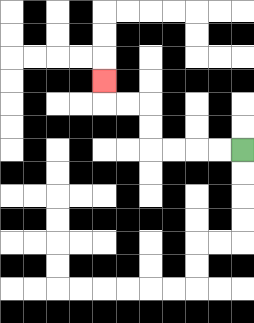{'start': '[10, 6]', 'end': '[4, 3]', 'path_directions': 'L,L,L,L,U,U,L,L,U', 'path_coordinates': '[[10, 6], [9, 6], [8, 6], [7, 6], [6, 6], [6, 5], [6, 4], [5, 4], [4, 4], [4, 3]]'}